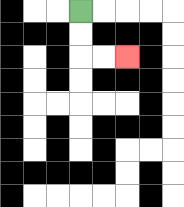{'start': '[3, 0]', 'end': '[5, 2]', 'path_directions': 'D,D,R,R', 'path_coordinates': '[[3, 0], [3, 1], [3, 2], [4, 2], [5, 2]]'}